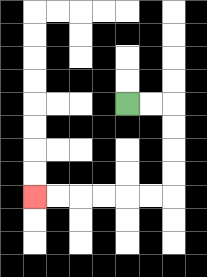{'start': '[5, 4]', 'end': '[1, 8]', 'path_directions': 'R,R,D,D,D,D,L,L,L,L,L,L', 'path_coordinates': '[[5, 4], [6, 4], [7, 4], [7, 5], [7, 6], [7, 7], [7, 8], [6, 8], [5, 8], [4, 8], [3, 8], [2, 8], [1, 8]]'}